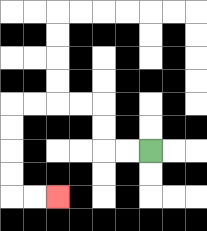{'start': '[6, 6]', 'end': '[2, 8]', 'path_directions': 'L,L,U,U,L,L,L,L,D,D,D,D,R,R', 'path_coordinates': '[[6, 6], [5, 6], [4, 6], [4, 5], [4, 4], [3, 4], [2, 4], [1, 4], [0, 4], [0, 5], [0, 6], [0, 7], [0, 8], [1, 8], [2, 8]]'}